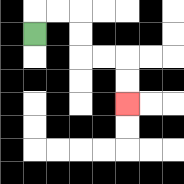{'start': '[1, 1]', 'end': '[5, 4]', 'path_directions': 'U,R,R,D,D,R,R,D,D', 'path_coordinates': '[[1, 1], [1, 0], [2, 0], [3, 0], [3, 1], [3, 2], [4, 2], [5, 2], [5, 3], [5, 4]]'}